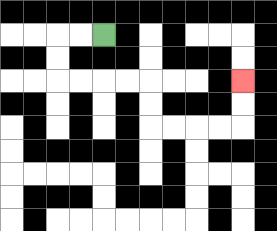{'start': '[4, 1]', 'end': '[10, 3]', 'path_directions': 'L,L,D,D,R,R,R,R,D,D,R,R,R,R,U,U', 'path_coordinates': '[[4, 1], [3, 1], [2, 1], [2, 2], [2, 3], [3, 3], [4, 3], [5, 3], [6, 3], [6, 4], [6, 5], [7, 5], [8, 5], [9, 5], [10, 5], [10, 4], [10, 3]]'}